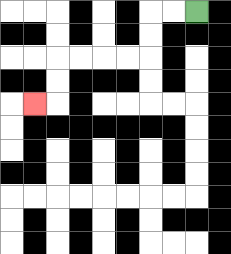{'start': '[8, 0]', 'end': '[1, 4]', 'path_directions': 'L,L,D,D,L,L,L,L,D,D,L', 'path_coordinates': '[[8, 0], [7, 0], [6, 0], [6, 1], [6, 2], [5, 2], [4, 2], [3, 2], [2, 2], [2, 3], [2, 4], [1, 4]]'}